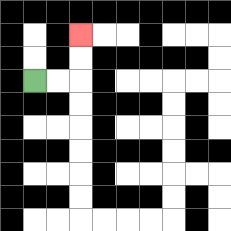{'start': '[1, 3]', 'end': '[3, 1]', 'path_directions': 'R,R,U,U', 'path_coordinates': '[[1, 3], [2, 3], [3, 3], [3, 2], [3, 1]]'}